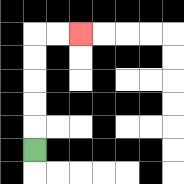{'start': '[1, 6]', 'end': '[3, 1]', 'path_directions': 'U,U,U,U,U,R,R', 'path_coordinates': '[[1, 6], [1, 5], [1, 4], [1, 3], [1, 2], [1, 1], [2, 1], [3, 1]]'}